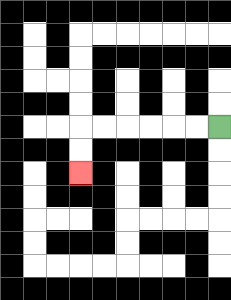{'start': '[9, 5]', 'end': '[3, 7]', 'path_directions': 'L,L,L,L,L,L,D,D', 'path_coordinates': '[[9, 5], [8, 5], [7, 5], [6, 5], [5, 5], [4, 5], [3, 5], [3, 6], [3, 7]]'}